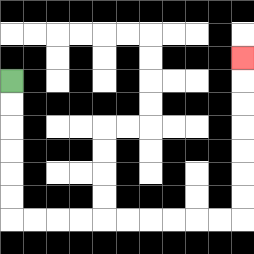{'start': '[0, 3]', 'end': '[10, 2]', 'path_directions': 'D,D,D,D,D,D,R,R,R,R,R,R,R,R,R,R,U,U,U,U,U,U,U', 'path_coordinates': '[[0, 3], [0, 4], [0, 5], [0, 6], [0, 7], [0, 8], [0, 9], [1, 9], [2, 9], [3, 9], [4, 9], [5, 9], [6, 9], [7, 9], [8, 9], [9, 9], [10, 9], [10, 8], [10, 7], [10, 6], [10, 5], [10, 4], [10, 3], [10, 2]]'}